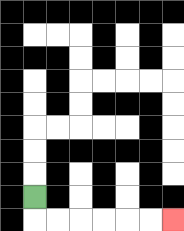{'start': '[1, 8]', 'end': '[7, 9]', 'path_directions': 'D,R,R,R,R,R,R', 'path_coordinates': '[[1, 8], [1, 9], [2, 9], [3, 9], [4, 9], [5, 9], [6, 9], [7, 9]]'}